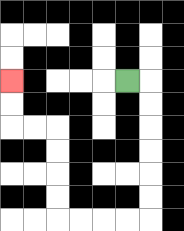{'start': '[5, 3]', 'end': '[0, 3]', 'path_directions': 'R,D,D,D,D,D,D,L,L,L,L,U,U,U,U,L,L,U,U', 'path_coordinates': '[[5, 3], [6, 3], [6, 4], [6, 5], [6, 6], [6, 7], [6, 8], [6, 9], [5, 9], [4, 9], [3, 9], [2, 9], [2, 8], [2, 7], [2, 6], [2, 5], [1, 5], [0, 5], [0, 4], [0, 3]]'}